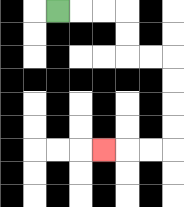{'start': '[2, 0]', 'end': '[4, 6]', 'path_directions': 'R,R,R,D,D,R,R,D,D,D,D,L,L,L', 'path_coordinates': '[[2, 0], [3, 0], [4, 0], [5, 0], [5, 1], [5, 2], [6, 2], [7, 2], [7, 3], [7, 4], [7, 5], [7, 6], [6, 6], [5, 6], [4, 6]]'}